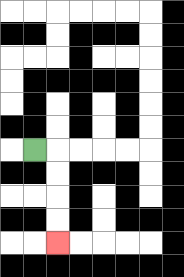{'start': '[1, 6]', 'end': '[2, 10]', 'path_directions': 'R,D,D,D,D', 'path_coordinates': '[[1, 6], [2, 6], [2, 7], [2, 8], [2, 9], [2, 10]]'}